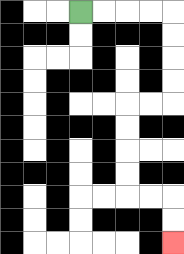{'start': '[3, 0]', 'end': '[7, 10]', 'path_directions': 'R,R,R,R,D,D,D,D,L,L,D,D,D,D,R,R,D,D', 'path_coordinates': '[[3, 0], [4, 0], [5, 0], [6, 0], [7, 0], [7, 1], [7, 2], [7, 3], [7, 4], [6, 4], [5, 4], [5, 5], [5, 6], [5, 7], [5, 8], [6, 8], [7, 8], [7, 9], [7, 10]]'}